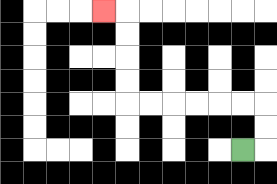{'start': '[10, 6]', 'end': '[4, 0]', 'path_directions': 'R,U,U,L,L,L,L,L,L,U,U,U,U,L', 'path_coordinates': '[[10, 6], [11, 6], [11, 5], [11, 4], [10, 4], [9, 4], [8, 4], [7, 4], [6, 4], [5, 4], [5, 3], [5, 2], [5, 1], [5, 0], [4, 0]]'}